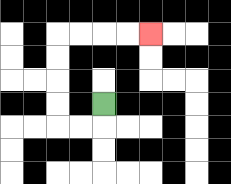{'start': '[4, 4]', 'end': '[6, 1]', 'path_directions': 'D,L,L,U,U,U,U,R,R,R,R', 'path_coordinates': '[[4, 4], [4, 5], [3, 5], [2, 5], [2, 4], [2, 3], [2, 2], [2, 1], [3, 1], [4, 1], [5, 1], [6, 1]]'}